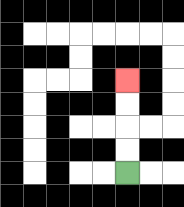{'start': '[5, 7]', 'end': '[5, 3]', 'path_directions': 'U,U,U,U', 'path_coordinates': '[[5, 7], [5, 6], [5, 5], [5, 4], [5, 3]]'}